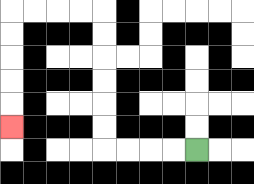{'start': '[8, 6]', 'end': '[0, 5]', 'path_directions': 'L,L,L,L,U,U,U,U,U,U,L,L,L,L,D,D,D,D,D', 'path_coordinates': '[[8, 6], [7, 6], [6, 6], [5, 6], [4, 6], [4, 5], [4, 4], [4, 3], [4, 2], [4, 1], [4, 0], [3, 0], [2, 0], [1, 0], [0, 0], [0, 1], [0, 2], [0, 3], [0, 4], [0, 5]]'}